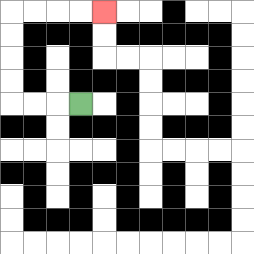{'start': '[3, 4]', 'end': '[4, 0]', 'path_directions': 'L,L,L,U,U,U,U,R,R,R,R', 'path_coordinates': '[[3, 4], [2, 4], [1, 4], [0, 4], [0, 3], [0, 2], [0, 1], [0, 0], [1, 0], [2, 0], [3, 0], [4, 0]]'}